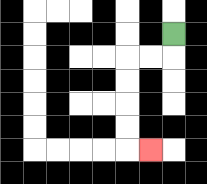{'start': '[7, 1]', 'end': '[6, 6]', 'path_directions': 'D,L,L,D,D,D,D,R', 'path_coordinates': '[[7, 1], [7, 2], [6, 2], [5, 2], [5, 3], [5, 4], [5, 5], [5, 6], [6, 6]]'}